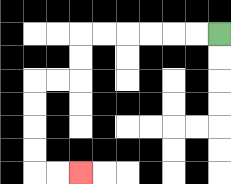{'start': '[9, 1]', 'end': '[3, 7]', 'path_directions': 'L,L,L,L,L,L,D,D,L,L,D,D,D,D,R,R', 'path_coordinates': '[[9, 1], [8, 1], [7, 1], [6, 1], [5, 1], [4, 1], [3, 1], [3, 2], [3, 3], [2, 3], [1, 3], [1, 4], [1, 5], [1, 6], [1, 7], [2, 7], [3, 7]]'}